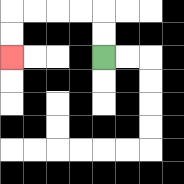{'start': '[4, 2]', 'end': '[0, 2]', 'path_directions': 'U,U,L,L,L,L,D,D', 'path_coordinates': '[[4, 2], [4, 1], [4, 0], [3, 0], [2, 0], [1, 0], [0, 0], [0, 1], [0, 2]]'}